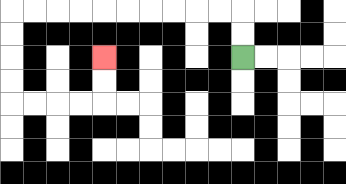{'start': '[10, 2]', 'end': '[4, 2]', 'path_directions': 'U,U,L,L,L,L,L,L,L,L,L,L,D,D,D,D,R,R,R,R,U,U', 'path_coordinates': '[[10, 2], [10, 1], [10, 0], [9, 0], [8, 0], [7, 0], [6, 0], [5, 0], [4, 0], [3, 0], [2, 0], [1, 0], [0, 0], [0, 1], [0, 2], [0, 3], [0, 4], [1, 4], [2, 4], [3, 4], [4, 4], [4, 3], [4, 2]]'}